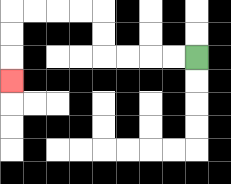{'start': '[8, 2]', 'end': '[0, 3]', 'path_directions': 'L,L,L,L,U,U,L,L,L,L,D,D,D', 'path_coordinates': '[[8, 2], [7, 2], [6, 2], [5, 2], [4, 2], [4, 1], [4, 0], [3, 0], [2, 0], [1, 0], [0, 0], [0, 1], [0, 2], [0, 3]]'}